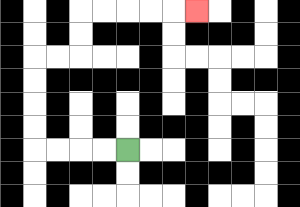{'start': '[5, 6]', 'end': '[8, 0]', 'path_directions': 'L,L,L,L,U,U,U,U,R,R,U,U,R,R,R,R,R', 'path_coordinates': '[[5, 6], [4, 6], [3, 6], [2, 6], [1, 6], [1, 5], [1, 4], [1, 3], [1, 2], [2, 2], [3, 2], [3, 1], [3, 0], [4, 0], [5, 0], [6, 0], [7, 0], [8, 0]]'}